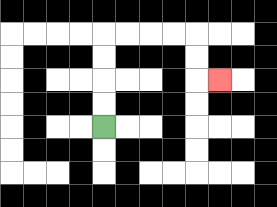{'start': '[4, 5]', 'end': '[9, 3]', 'path_directions': 'U,U,U,U,R,R,R,R,D,D,R', 'path_coordinates': '[[4, 5], [4, 4], [4, 3], [4, 2], [4, 1], [5, 1], [6, 1], [7, 1], [8, 1], [8, 2], [8, 3], [9, 3]]'}